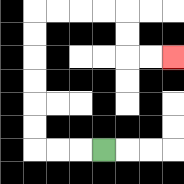{'start': '[4, 6]', 'end': '[7, 2]', 'path_directions': 'L,L,L,U,U,U,U,U,U,R,R,R,R,D,D,R,R', 'path_coordinates': '[[4, 6], [3, 6], [2, 6], [1, 6], [1, 5], [1, 4], [1, 3], [1, 2], [1, 1], [1, 0], [2, 0], [3, 0], [4, 0], [5, 0], [5, 1], [5, 2], [6, 2], [7, 2]]'}